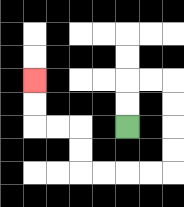{'start': '[5, 5]', 'end': '[1, 3]', 'path_directions': 'U,U,R,R,D,D,D,D,L,L,L,L,U,U,L,L,U,U', 'path_coordinates': '[[5, 5], [5, 4], [5, 3], [6, 3], [7, 3], [7, 4], [7, 5], [7, 6], [7, 7], [6, 7], [5, 7], [4, 7], [3, 7], [3, 6], [3, 5], [2, 5], [1, 5], [1, 4], [1, 3]]'}